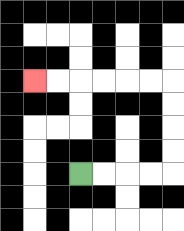{'start': '[3, 7]', 'end': '[1, 3]', 'path_directions': 'R,R,R,R,U,U,U,U,L,L,L,L,L,L', 'path_coordinates': '[[3, 7], [4, 7], [5, 7], [6, 7], [7, 7], [7, 6], [7, 5], [7, 4], [7, 3], [6, 3], [5, 3], [4, 3], [3, 3], [2, 3], [1, 3]]'}